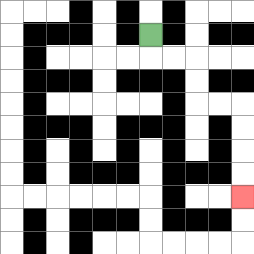{'start': '[6, 1]', 'end': '[10, 8]', 'path_directions': 'D,R,R,D,D,R,R,D,D,D,D', 'path_coordinates': '[[6, 1], [6, 2], [7, 2], [8, 2], [8, 3], [8, 4], [9, 4], [10, 4], [10, 5], [10, 6], [10, 7], [10, 8]]'}